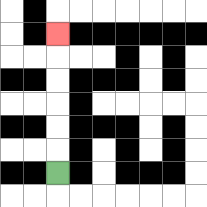{'start': '[2, 7]', 'end': '[2, 1]', 'path_directions': 'U,U,U,U,U,U', 'path_coordinates': '[[2, 7], [2, 6], [2, 5], [2, 4], [2, 3], [2, 2], [2, 1]]'}